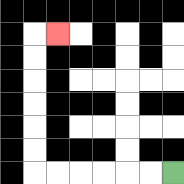{'start': '[7, 7]', 'end': '[2, 1]', 'path_directions': 'L,L,L,L,L,L,U,U,U,U,U,U,R', 'path_coordinates': '[[7, 7], [6, 7], [5, 7], [4, 7], [3, 7], [2, 7], [1, 7], [1, 6], [1, 5], [1, 4], [1, 3], [1, 2], [1, 1], [2, 1]]'}